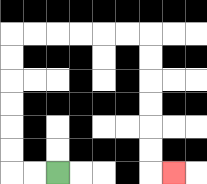{'start': '[2, 7]', 'end': '[7, 7]', 'path_directions': 'L,L,U,U,U,U,U,U,R,R,R,R,R,R,D,D,D,D,D,D,R', 'path_coordinates': '[[2, 7], [1, 7], [0, 7], [0, 6], [0, 5], [0, 4], [0, 3], [0, 2], [0, 1], [1, 1], [2, 1], [3, 1], [4, 1], [5, 1], [6, 1], [6, 2], [6, 3], [6, 4], [6, 5], [6, 6], [6, 7], [7, 7]]'}